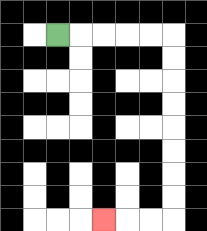{'start': '[2, 1]', 'end': '[4, 9]', 'path_directions': 'R,R,R,R,R,D,D,D,D,D,D,D,D,L,L,L', 'path_coordinates': '[[2, 1], [3, 1], [4, 1], [5, 1], [6, 1], [7, 1], [7, 2], [7, 3], [7, 4], [7, 5], [7, 6], [7, 7], [7, 8], [7, 9], [6, 9], [5, 9], [4, 9]]'}